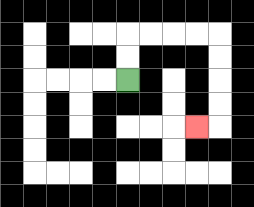{'start': '[5, 3]', 'end': '[8, 5]', 'path_directions': 'U,U,R,R,R,R,D,D,D,D,L', 'path_coordinates': '[[5, 3], [5, 2], [5, 1], [6, 1], [7, 1], [8, 1], [9, 1], [9, 2], [9, 3], [9, 4], [9, 5], [8, 5]]'}